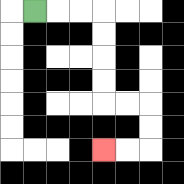{'start': '[1, 0]', 'end': '[4, 6]', 'path_directions': 'R,R,R,D,D,D,D,R,R,D,D,L,L', 'path_coordinates': '[[1, 0], [2, 0], [3, 0], [4, 0], [4, 1], [4, 2], [4, 3], [4, 4], [5, 4], [6, 4], [6, 5], [6, 6], [5, 6], [4, 6]]'}